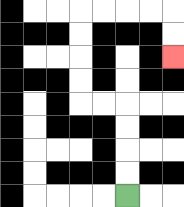{'start': '[5, 8]', 'end': '[7, 2]', 'path_directions': 'U,U,U,U,L,L,U,U,U,U,R,R,R,R,D,D', 'path_coordinates': '[[5, 8], [5, 7], [5, 6], [5, 5], [5, 4], [4, 4], [3, 4], [3, 3], [3, 2], [3, 1], [3, 0], [4, 0], [5, 0], [6, 0], [7, 0], [7, 1], [7, 2]]'}